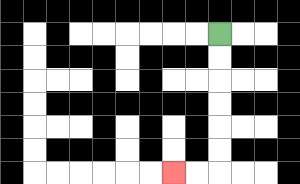{'start': '[9, 1]', 'end': '[7, 7]', 'path_directions': 'D,D,D,D,D,D,L,L', 'path_coordinates': '[[9, 1], [9, 2], [9, 3], [9, 4], [9, 5], [9, 6], [9, 7], [8, 7], [7, 7]]'}